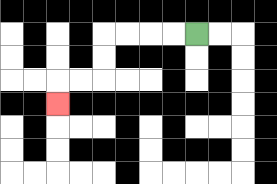{'start': '[8, 1]', 'end': '[2, 4]', 'path_directions': 'L,L,L,L,D,D,L,L,D', 'path_coordinates': '[[8, 1], [7, 1], [6, 1], [5, 1], [4, 1], [4, 2], [4, 3], [3, 3], [2, 3], [2, 4]]'}